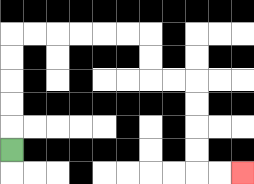{'start': '[0, 6]', 'end': '[10, 7]', 'path_directions': 'U,U,U,U,U,R,R,R,R,R,R,D,D,R,R,D,D,D,D,R,R', 'path_coordinates': '[[0, 6], [0, 5], [0, 4], [0, 3], [0, 2], [0, 1], [1, 1], [2, 1], [3, 1], [4, 1], [5, 1], [6, 1], [6, 2], [6, 3], [7, 3], [8, 3], [8, 4], [8, 5], [8, 6], [8, 7], [9, 7], [10, 7]]'}